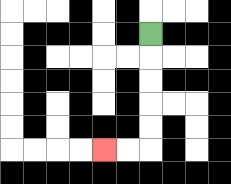{'start': '[6, 1]', 'end': '[4, 6]', 'path_directions': 'D,D,D,D,D,L,L', 'path_coordinates': '[[6, 1], [6, 2], [6, 3], [6, 4], [6, 5], [6, 6], [5, 6], [4, 6]]'}